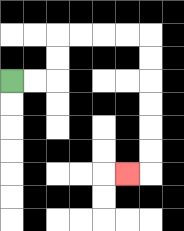{'start': '[0, 3]', 'end': '[5, 7]', 'path_directions': 'R,R,U,U,R,R,R,R,D,D,D,D,D,D,L', 'path_coordinates': '[[0, 3], [1, 3], [2, 3], [2, 2], [2, 1], [3, 1], [4, 1], [5, 1], [6, 1], [6, 2], [6, 3], [6, 4], [6, 5], [6, 6], [6, 7], [5, 7]]'}